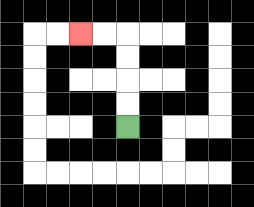{'start': '[5, 5]', 'end': '[3, 1]', 'path_directions': 'U,U,U,U,L,L', 'path_coordinates': '[[5, 5], [5, 4], [5, 3], [5, 2], [5, 1], [4, 1], [3, 1]]'}